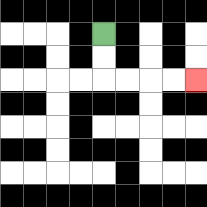{'start': '[4, 1]', 'end': '[8, 3]', 'path_directions': 'D,D,R,R,R,R', 'path_coordinates': '[[4, 1], [4, 2], [4, 3], [5, 3], [6, 3], [7, 3], [8, 3]]'}